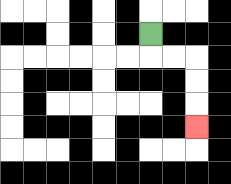{'start': '[6, 1]', 'end': '[8, 5]', 'path_directions': 'D,R,R,D,D,D', 'path_coordinates': '[[6, 1], [6, 2], [7, 2], [8, 2], [8, 3], [8, 4], [8, 5]]'}